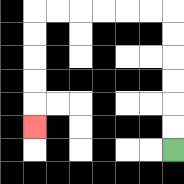{'start': '[7, 6]', 'end': '[1, 5]', 'path_directions': 'U,U,U,U,U,U,L,L,L,L,L,L,D,D,D,D,D', 'path_coordinates': '[[7, 6], [7, 5], [7, 4], [7, 3], [7, 2], [7, 1], [7, 0], [6, 0], [5, 0], [4, 0], [3, 0], [2, 0], [1, 0], [1, 1], [1, 2], [1, 3], [1, 4], [1, 5]]'}